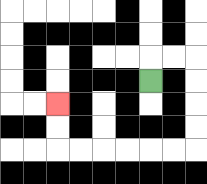{'start': '[6, 3]', 'end': '[2, 4]', 'path_directions': 'U,R,R,D,D,D,D,L,L,L,L,L,L,U,U', 'path_coordinates': '[[6, 3], [6, 2], [7, 2], [8, 2], [8, 3], [8, 4], [8, 5], [8, 6], [7, 6], [6, 6], [5, 6], [4, 6], [3, 6], [2, 6], [2, 5], [2, 4]]'}